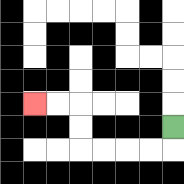{'start': '[7, 5]', 'end': '[1, 4]', 'path_directions': 'D,L,L,L,L,U,U,L,L', 'path_coordinates': '[[7, 5], [7, 6], [6, 6], [5, 6], [4, 6], [3, 6], [3, 5], [3, 4], [2, 4], [1, 4]]'}